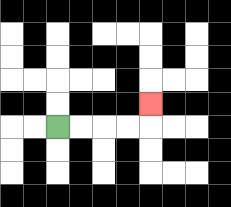{'start': '[2, 5]', 'end': '[6, 4]', 'path_directions': 'R,R,R,R,U', 'path_coordinates': '[[2, 5], [3, 5], [4, 5], [5, 5], [6, 5], [6, 4]]'}